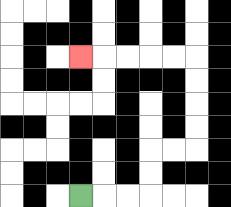{'start': '[3, 8]', 'end': '[3, 2]', 'path_directions': 'R,R,R,U,U,R,R,U,U,U,U,L,L,L,L,L', 'path_coordinates': '[[3, 8], [4, 8], [5, 8], [6, 8], [6, 7], [6, 6], [7, 6], [8, 6], [8, 5], [8, 4], [8, 3], [8, 2], [7, 2], [6, 2], [5, 2], [4, 2], [3, 2]]'}